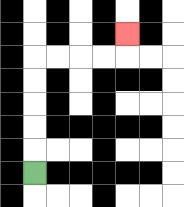{'start': '[1, 7]', 'end': '[5, 1]', 'path_directions': 'U,U,U,U,U,R,R,R,R,U', 'path_coordinates': '[[1, 7], [1, 6], [1, 5], [1, 4], [1, 3], [1, 2], [2, 2], [3, 2], [4, 2], [5, 2], [5, 1]]'}